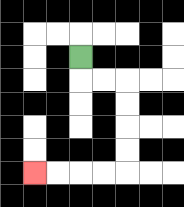{'start': '[3, 2]', 'end': '[1, 7]', 'path_directions': 'D,R,R,D,D,D,D,L,L,L,L', 'path_coordinates': '[[3, 2], [3, 3], [4, 3], [5, 3], [5, 4], [5, 5], [5, 6], [5, 7], [4, 7], [3, 7], [2, 7], [1, 7]]'}